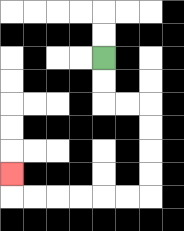{'start': '[4, 2]', 'end': '[0, 7]', 'path_directions': 'D,D,R,R,D,D,D,D,L,L,L,L,L,L,U', 'path_coordinates': '[[4, 2], [4, 3], [4, 4], [5, 4], [6, 4], [6, 5], [6, 6], [6, 7], [6, 8], [5, 8], [4, 8], [3, 8], [2, 8], [1, 8], [0, 8], [0, 7]]'}